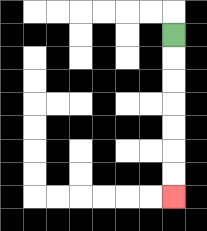{'start': '[7, 1]', 'end': '[7, 8]', 'path_directions': 'D,D,D,D,D,D,D', 'path_coordinates': '[[7, 1], [7, 2], [7, 3], [7, 4], [7, 5], [7, 6], [7, 7], [7, 8]]'}